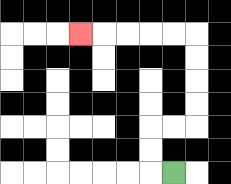{'start': '[7, 7]', 'end': '[3, 1]', 'path_directions': 'L,U,U,R,R,U,U,U,U,L,L,L,L,L', 'path_coordinates': '[[7, 7], [6, 7], [6, 6], [6, 5], [7, 5], [8, 5], [8, 4], [8, 3], [8, 2], [8, 1], [7, 1], [6, 1], [5, 1], [4, 1], [3, 1]]'}